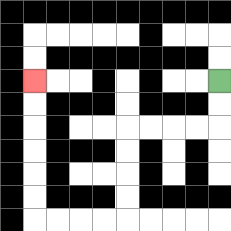{'start': '[9, 3]', 'end': '[1, 3]', 'path_directions': 'D,D,L,L,L,L,D,D,D,D,L,L,L,L,U,U,U,U,U,U', 'path_coordinates': '[[9, 3], [9, 4], [9, 5], [8, 5], [7, 5], [6, 5], [5, 5], [5, 6], [5, 7], [5, 8], [5, 9], [4, 9], [3, 9], [2, 9], [1, 9], [1, 8], [1, 7], [1, 6], [1, 5], [1, 4], [1, 3]]'}